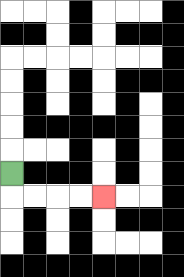{'start': '[0, 7]', 'end': '[4, 8]', 'path_directions': 'D,R,R,R,R', 'path_coordinates': '[[0, 7], [0, 8], [1, 8], [2, 8], [3, 8], [4, 8]]'}